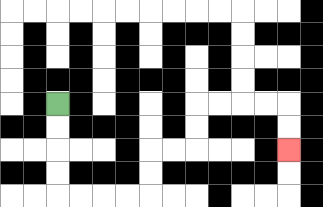{'start': '[2, 4]', 'end': '[12, 6]', 'path_directions': 'D,D,D,D,R,R,R,R,U,U,R,R,U,U,R,R,R,R,D,D', 'path_coordinates': '[[2, 4], [2, 5], [2, 6], [2, 7], [2, 8], [3, 8], [4, 8], [5, 8], [6, 8], [6, 7], [6, 6], [7, 6], [8, 6], [8, 5], [8, 4], [9, 4], [10, 4], [11, 4], [12, 4], [12, 5], [12, 6]]'}